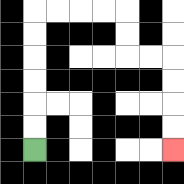{'start': '[1, 6]', 'end': '[7, 6]', 'path_directions': 'U,U,U,U,U,U,R,R,R,R,D,D,R,R,D,D,D,D', 'path_coordinates': '[[1, 6], [1, 5], [1, 4], [1, 3], [1, 2], [1, 1], [1, 0], [2, 0], [3, 0], [4, 0], [5, 0], [5, 1], [5, 2], [6, 2], [7, 2], [7, 3], [7, 4], [7, 5], [7, 6]]'}